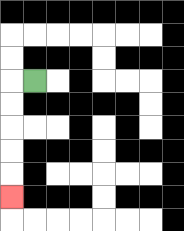{'start': '[1, 3]', 'end': '[0, 8]', 'path_directions': 'L,D,D,D,D,D', 'path_coordinates': '[[1, 3], [0, 3], [0, 4], [0, 5], [0, 6], [0, 7], [0, 8]]'}